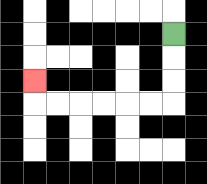{'start': '[7, 1]', 'end': '[1, 3]', 'path_directions': 'D,D,D,L,L,L,L,L,L,U', 'path_coordinates': '[[7, 1], [7, 2], [7, 3], [7, 4], [6, 4], [5, 4], [4, 4], [3, 4], [2, 4], [1, 4], [1, 3]]'}